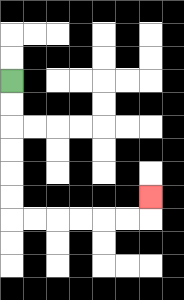{'start': '[0, 3]', 'end': '[6, 8]', 'path_directions': 'D,D,D,D,D,D,R,R,R,R,R,R,U', 'path_coordinates': '[[0, 3], [0, 4], [0, 5], [0, 6], [0, 7], [0, 8], [0, 9], [1, 9], [2, 9], [3, 9], [4, 9], [5, 9], [6, 9], [6, 8]]'}